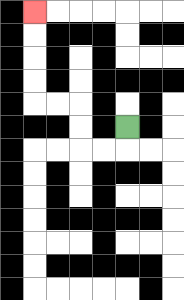{'start': '[5, 5]', 'end': '[1, 0]', 'path_directions': 'D,L,L,U,U,L,L,U,U,U,U', 'path_coordinates': '[[5, 5], [5, 6], [4, 6], [3, 6], [3, 5], [3, 4], [2, 4], [1, 4], [1, 3], [1, 2], [1, 1], [1, 0]]'}